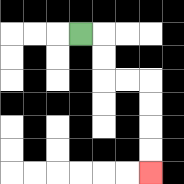{'start': '[3, 1]', 'end': '[6, 7]', 'path_directions': 'R,D,D,R,R,D,D,D,D', 'path_coordinates': '[[3, 1], [4, 1], [4, 2], [4, 3], [5, 3], [6, 3], [6, 4], [6, 5], [6, 6], [6, 7]]'}